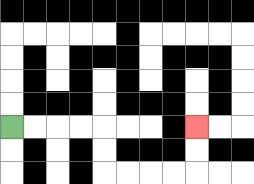{'start': '[0, 5]', 'end': '[8, 5]', 'path_directions': 'R,R,R,R,D,D,R,R,R,R,U,U', 'path_coordinates': '[[0, 5], [1, 5], [2, 5], [3, 5], [4, 5], [4, 6], [4, 7], [5, 7], [6, 7], [7, 7], [8, 7], [8, 6], [8, 5]]'}